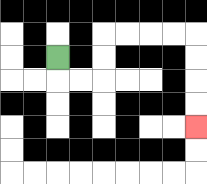{'start': '[2, 2]', 'end': '[8, 5]', 'path_directions': 'D,R,R,U,U,R,R,R,R,D,D,D,D', 'path_coordinates': '[[2, 2], [2, 3], [3, 3], [4, 3], [4, 2], [4, 1], [5, 1], [6, 1], [7, 1], [8, 1], [8, 2], [8, 3], [8, 4], [8, 5]]'}